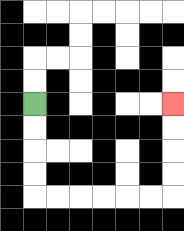{'start': '[1, 4]', 'end': '[7, 4]', 'path_directions': 'D,D,D,D,R,R,R,R,R,R,U,U,U,U', 'path_coordinates': '[[1, 4], [1, 5], [1, 6], [1, 7], [1, 8], [2, 8], [3, 8], [4, 8], [5, 8], [6, 8], [7, 8], [7, 7], [7, 6], [7, 5], [7, 4]]'}